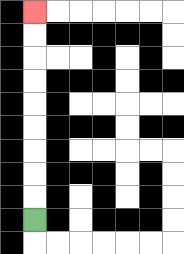{'start': '[1, 9]', 'end': '[1, 0]', 'path_directions': 'U,U,U,U,U,U,U,U,U', 'path_coordinates': '[[1, 9], [1, 8], [1, 7], [1, 6], [1, 5], [1, 4], [1, 3], [1, 2], [1, 1], [1, 0]]'}